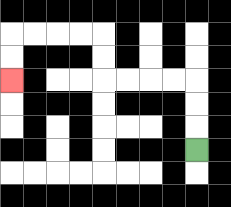{'start': '[8, 6]', 'end': '[0, 3]', 'path_directions': 'U,U,U,L,L,L,L,U,U,L,L,L,L,D,D', 'path_coordinates': '[[8, 6], [8, 5], [8, 4], [8, 3], [7, 3], [6, 3], [5, 3], [4, 3], [4, 2], [4, 1], [3, 1], [2, 1], [1, 1], [0, 1], [0, 2], [0, 3]]'}